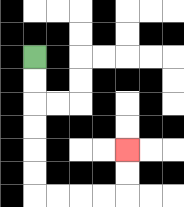{'start': '[1, 2]', 'end': '[5, 6]', 'path_directions': 'D,D,D,D,D,D,R,R,R,R,U,U', 'path_coordinates': '[[1, 2], [1, 3], [1, 4], [1, 5], [1, 6], [1, 7], [1, 8], [2, 8], [3, 8], [4, 8], [5, 8], [5, 7], [5, 6]]'}